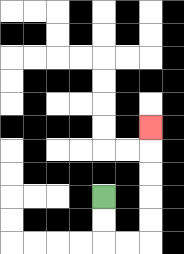{'start': '[4, 8]', 'end': '[6, 5]', 'path_directions': 'D,D,R,R,U,U,U,U,U', 'path_coordinates': '[[4, 8], [4, 9], [4, 10], [5, 10], [6, 10], [6, 9], [6, 8], [6, 7], [6, 6], [6, 5]]'}